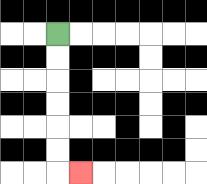{'start': '[2, 1]', 'end': '[3, 7]', 'path_directions': 'D,D,D,D,D,D,R', 'path_coordinates': '[[2, 1], [2, 2], [2, 3], [2, 4], [2, 5], [2, 6], [2, 7], [3, 7]]'}